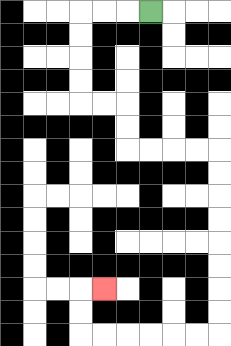{'start': '[6, 0]', 'end': '[4, 12]', 'path_directions': 'L,L,L,D,D,D,D,R,R,D,D,R,R,R,R,D,D,D,D,D,D,D,D,L,L,L,L,L,L,U,U,R', 'path_coordinates': '[[6, 0], [5, 0], [4, 0], [3, 0], [3, 1], [3, 2], [3, 3], [3, 4], [4, 4], [5, 4], [5, 5], [5, 6], [6, 6], [7, 6], [8, 6], [9, 6], [9, 7], [9, 8], [9, 9], [9, 10], [9, 11], [9, 12], [9, 13], [9, 14], [8, 14], [7, 14], [6, 14], [5, 14], [4, 14], [3, 14], [3, 13], [3, 12], [4, 12]]'}